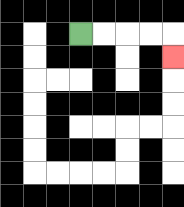{'start': '[3, 1]', 'end': '[7, 2]', 'path_directions': 'R,R,R,R,D', 'path_coordinates': '[[3, 1], [4, 1], [5, 1], [6, 1], [7, 1], [7, 2]]'}